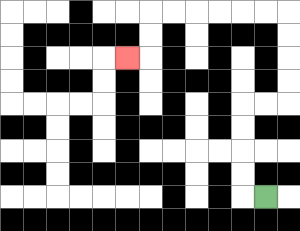{'start': '[11, 8]', 'end': '[5, 2]', 'path_directions': 'L,U,U,U,U,R,R,U,U,U,U,L,L,L,L,L,L,D,D,L', 'path_coordinates': '[[11, 8], [10, 8], [10, 7], [10, 6], [10, 5], [10, 4], [11, 4], [12, 4], [12, 3], [12, 2], [12, 1], [12, 0], [11, 0], [10, 0], [9, 0], [8, 0], [7, 0], [6, 0], [6, 1], [6, 2], [5, 2]]'}